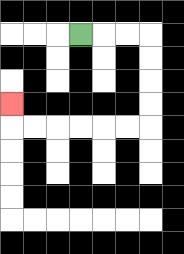{'start': '[3, 1]', 'end': '[0, 4]', 'path_directions': 'R,R,R,D,D,D,D,L,L,L,L,L,L,U', 'path_coordinates': '[[3, 1], [4, 1], [5, 1], [6, 1], [6, 2], [6, 3], [6, 4], [6, 5], [5, 5], [4, 5], [3, 5], [2, 5], [1, 5], [0, 5], [0, 4]]'}